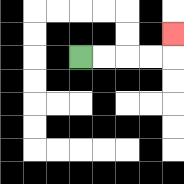{'start': '[3, 2]', 'end': '[7, 1]', 'path_directions': 'R,R,R,R,U', 'path_coordinates': '[[3, 2], [4, 2], [5, 2], [6, 2], [7, 2], [7, 1]]'}